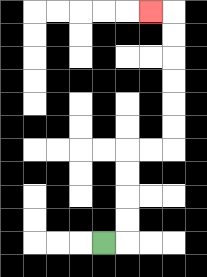{'start': '[4, 10]', 'end': '[6, 0]', 'path_directions': 'R,U,U,U,U,R,R,U,U,U,U,U,U,L', 'path_coordinates': '[[4, 10], [5, 10], [5, 9], [5, 8], [5, 7], [5, 6], [6, 6], [7, 6], [7, 5], [7, 4], [7, 3], [7, 2], [7, 1], [7, 0], [6, 0]]'}